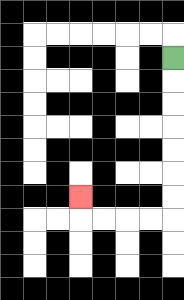{'start': '[7, 2]', 'end': '[3, 8]', 'path_directions': 'D,D,D,D,D,D,D,L,L,L,L,U', 'path_coordinates': '[[7, 2], [7, 3], [7, 4], [7, 5], [7, 6], [7, 7], [7, 8], [7, 9], [6, 9], [5, 9], [4, 9], [3, 9], [3, 8]]'}